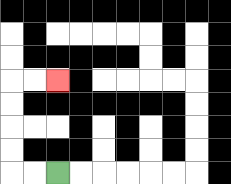{'start': '[2, 7]', 'end': '[2, 3]', 'path_directions': 'L,L,U,U,U,U,R,R', 'path_coordinates': '[[2, 7], [1, 7], [0, 7], [0, 6], [0, 5], [0, 4], [0, 3], [1, 3], [2, 3]]'}